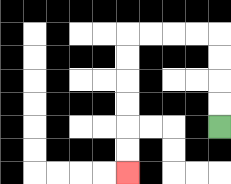{'start': '[9, 5]', 'end': '[5, 7]', 'path_directions': 'U,U,U,U,L,L,L,L,D,D,D,D,D,D', 'path_coordinates': '[[9, 5], [9, 4], [9, 3], [9, 2], [9, 1], [8, 1], [7, 1], [6, 1], [5, 1], [5, 2], [5, 3], [5, 4], [5, 5], [5, 6], [5, 7]]'}